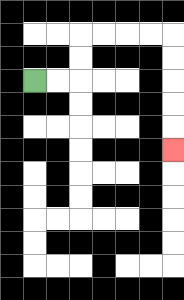{'start': '[1, 3]', 'end': '[7, 6]', 'path_directions': 'R,R,U,U,R,R,R,R,D,D,D,D,D', 'path_coordinates': '[[1, 3], [2, 3], [3, 3], [3, 2], [3, 1], [4, 1], [5, 1], [6, 1], [7, 1], [7, 2], [7, 3], [7, 4], [7, 5], [7, 6]]'}